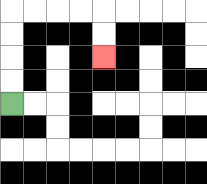{'start': '[0, 4]', 'end': '[4, 2]', 'path_directions': 'U,U,U,U,R,R,R,R,D,D', 'path_coordinates': '[[0, 4], [0, 3], [0, 2], [0, 1], [0, 0], [1, 0], [2, 0], [3, 0], [4, 0], [4, 1], [4, 2]]'}